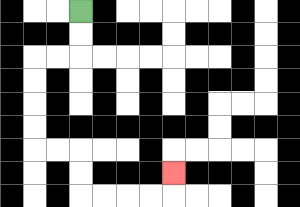{'start': '[3, 0]', 'end': '[7, 7]', 'path_directions': 'D,D,L,L,D,D,D,D,R,R,D,D,R,R,R,R,U', 'path_coordinates': '[[3, 0], [3, 1], [3, 2], [2, 2], [1, 2], [1, 3], [1, 4], [1, 5], [1, 6], [2, 6], [3, 6], [3, 7], [3, 8], [4, 8], [5, 8], [6, 8], [7, 8], [7, 7]]'}